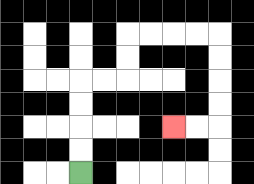{'start': '[3, 7]', 'end': '[7, 5]', 'path_directions': 'U,U,U,U,R,R,U,U,R,R,R,R,D,D,D,D,L,L', 'path_coordinates': '[[3, 7], [3, 6], [3, 5], [3, 4], [3, 3], [4, 3], [5, 3], [5, 2], [5, 1], [6, 1], [7, 1], [8, 1], [9, 1], [9, 2], [9, 3], [9, 4], [9, 5], [8, 5], [7, 5]]'}